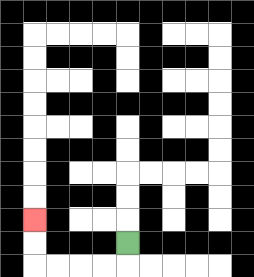{'start': '[5, 10]', 'end': '[1, 9]', 'path_directions': 'D,L,L,L,L,U,U', 'path_coordinates': '[[5, 10], [5, 11], [4, 11], [3, 11], [2, 11], [1, 11], [1, 10], [1, 9]]'}